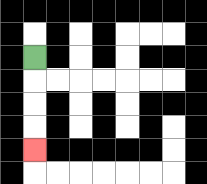{'start': '[1, 2]', 'end': '[1, 6]', 'path_directions': 'D,D,D,D', 'path_coordinates': '[[1, 2], [1, 3], [1, 4], [1, 5], [1, 6]]'}